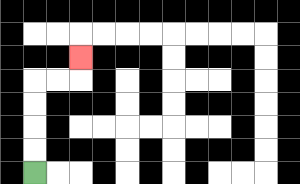{'start': '[1, 7]', 'end': '[3, 2]', 'path_directions': 'U,U,U,U,R,R,U', 'path_coordinates': '[[1, 7], [1, 6], [1, 5], [1, 4], [1, 3], [2, 3], [3, 3], [3, 2]]'}